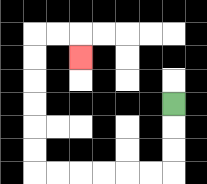{'start': '[7, 4]', 'end': '[3, 2]', 'path_directions': 'D,D,D,L,L,L,L,L,L,U,U,U,U,U,U,R,R,D', 'path_coordinates': '[[7, 4], [7, 5], [7, 6], [7, 7], [6, 7], [5, 7], [4, 7], [3, 7], [2, 7], [1, 7], [1, 6], [1, 5], [1, 4], [1, 3], [1, 2], [1, 1], [2, 1], [3, 1], [3, 2]]'}